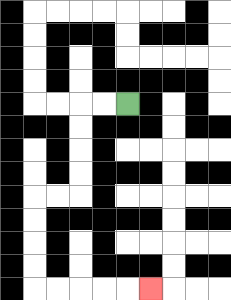{'start': '[5, 4]', 'end': '[6, 12]', 'path_directions': 'L,L,D,D,D,D,L,L,D,D,D,D,R,R,R,R,R', 'path_coordinates': '[[5, 4], [4, 4], [3, 4], [3, 5], [3, 6], [3, 7], [3, 8], [2, 8], [1, 8], [1, 9], [1, 10], [1, 11], [1, 12], [2, 12], [3, 12], [4, 12], [5, 12], [6, 12]]'}